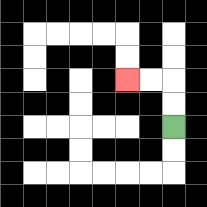{'start': '[7, 5]', 'end': '[5, 3]', 'path_directions': 'U,U,L,L', 'path_coordinates': '[[7, 5], [7, 4], [7, 3], [6, 3], [5, 3]]'}